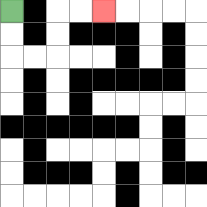{'start': '[0, 0]', 'end': '[4, 0]', 'path_directions': 'D,D,R,R,U,U,R,R', 'path_coordinates': '[[0, 0], [0, 1], [0, 2], [1, 2], [2, 2], [2, 1], [2, 0], [3, 0], [4, 0]]'}